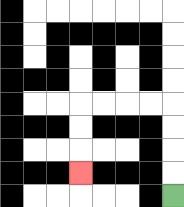{'start': '[7, 8]', 'end': '[3, 7]', 'path_directions': 'U,U,U,U,L,L,L,L,D,D,D', 'path_coordinates': '[[7, 8], [7, 7], [7, 6], [7, 5], [7, 4], [6, 4], [5, 4], [4, 4], [3, 4], [3, 5], [3, 6], [3, 7]]'}